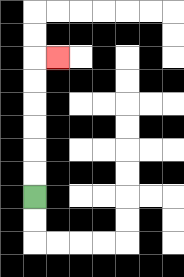{'start': '[1, 8]', 'end': '[2, 2]', 'path_directions': 'U,U,U,U,U,U,R', 'path_coordinates': '[[1, 8], [1, 7], [1, 6], [1, 5], [1, 4], [1, 3], [1, 2], [2, 2]]'}